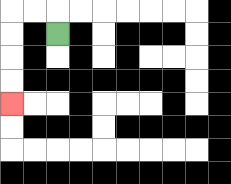{'start': '[2, 1]', 'end': '[0, 4]', 'path_directions': 'U,L,L,D,D,D,D', 'path_coordinates': '[[2, 1], [2, 0], [1, 0], [0, 0], [0, 1], [0, 2], [0, 3], [0, 4]]'}